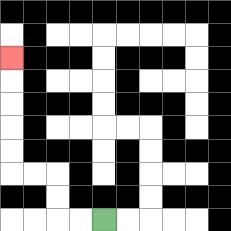{'start': '[4, 9]', 'end': '[0, 2]', 'path_directions': 'L,L,U,U,L,L,U,U,U,U,U', 'path_coordinates': '[[4, 9], [3, 9], [2, 9], [2, 8], [2, 7], [1, 7], [0, 7], [0, 6], [0, 5], [0, 4], [0, 3], [0, 2]]'}